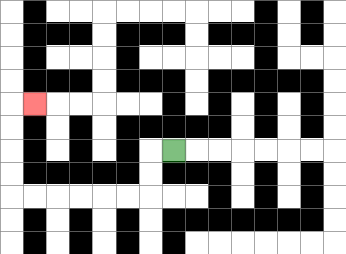{'start': '[7, 6]', 'end': '[1, 4]', 'path_directions': 'L,D,D,L,L,L,L,L,L,U,U,U,U,R', 'path_coordinates': '[[7, 6], [6, 6], [6, 7], [6, 8], [5, 8], [4, 8], [3, 8], [2, 8], [1, 8], [0, 8], [0, 7], [0, 6], [0, 5], [0, 4], [1, 4]]'}